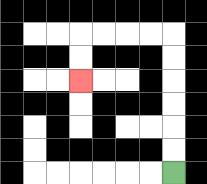{'start': '[7, 7]', 'end': '[3, 3]', 'path_directions': 'U,U,U,U,U,U,L,L,L,L,D,D', 'path_coordinates': '[[7, 7], [7, 6], [7, 5], [7, 4], [7, 3], [7, 2], [7, 1], [6, 1], [5, 1], [4, 1], [3, 1], [3, 2], [3, 3]]'}